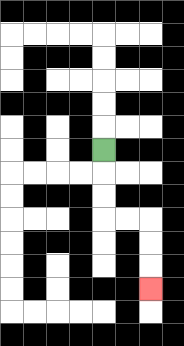{'start': '[4, 6]', 'end': '[6, 12]', 'path_directions': 'D,D,D,R,R,D,D,D', 'path_coordinates': '[[4, 6], [4, 7], [4, 8], [4, 9], [5, 9], [6, 9], [6, 10], [6, 11], [6, 12]]'}